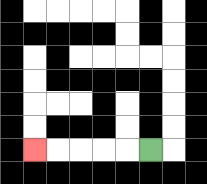{'start': '[6, 6]', 'end': '[1, 6]', 'path_directions': 'L,L,L,L,L', 'path_coordinates': '[[6, 6], [5, 6], [4, 6], [3, 6], [2, 6], [1, 6]]'}